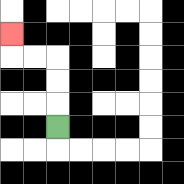{'start': '[2, 5]', 'end': '[0, 1]', 'path_directions': 'U,U,U,L,L,U', 'path_coordinates': '[[2, 5], [2, 4], [2, 3], [2, 2], [1, 2], [0, 2], [0, 1]]'}